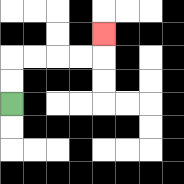{'start': '[0, 4]', 'end': '[4, 1]', 'path_directions': 'U,U,R,R,R,R,U', 'path_coordinates': '[[0, 4], [0, 3], [0, 2], [1, 2], [2, 2], [3, 2], [4, 2], [4, 1]]'}